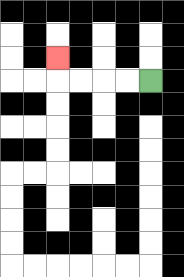{'start': '[6, 3]', 'end': '[2, 2]', 'path_directions': 'L,L,L,L,U', 'path_coordinates': '[[6, 3], [5, 3], [4, 3], [3, 3], [2, 3], [2, 2]]'}